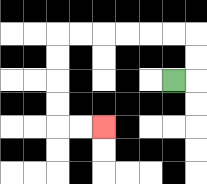{'start': '[7, 3]', 'end': '[4, 5]', 'path_directions': 'R,U,U,L,L,L,L,L,L,D,D,D,D,R,R', 'path_coordinates': '[[7, 3], [8, 3], [8, 2], [8, 1], [7, 1], [6, 1], [5, 1], [4, 1], [3, 1], [2, 1], [2, 2], [2, 3], [2, 4], [2, 5], [3, 5], [4, 5]]'}